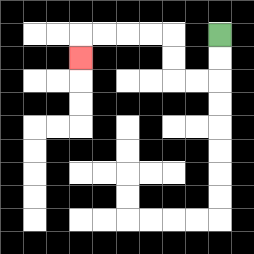{'start': '[9, 1]', 'end': '[3, 2]', 'path_directions': 'D,D,L,L,U,U,L,L,L,L,D', 'path_coordinates': '[[9, 1], [9, 2], [9, 3], [8, 3], [7, 3], [7, 2], [7, 1], [6, 1], [5, 1], [4, 1], [3, 1], [3, 2]]'}